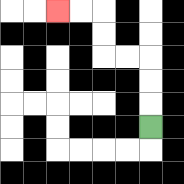{'start': '[6, 5]', 'end': '[2, 0]', 'path_directions': 'U,U,U,L,L,U,U,L,L', 'path_coordinates': '[[6, 5], [6, 4], [6, 3], [6, 2], [5, 2], [4, 2], [4, 1], [4, 0], [3, 0], [2, 0]]'}